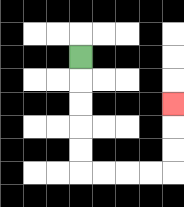{'start': '[3, 2]', 'end': '[7, 4]', 'path_directions': 'D,D,D,D,D,R,R,R,R,U,U,U', 'path_coordinates': '[[3, 2], [3, 3], [3, 4], [3, 5], [3, 6], [3, 7], [4, 7], [5, 7], [6, 7], [7, 7], [7, 6], [7, 5], [7, 4]]'}